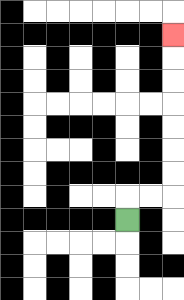{'start': '[5, 9]', 'end': '[7, 1]', 'path_directions': 'U,R,R,U,U,U,U,U,U,U', 'path_coordinates': '[[5, 9], [5, 8], [6, 8], [7, 8], [7, 7], [7, 6], [7, 5], [7, 4], [7, 3], [7, 2], [7, 1]]'}